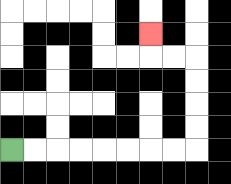{'start': '[0, 6]', 'end': '[6, 1]', 'path_directions': 'R,R,R,R,R,R,R,R,U,U,U,U,L,L,U', 'path_coordinates': '[[0, 6], [1, 6], [2, 6], [3, 6], [4, 6], [5, 6], [6, 6], [7, 6], [8, 6], [8, 5], [8, 4], [8, 3], [8, 2], [7, 2], [6, 2], [6, 1]]'}